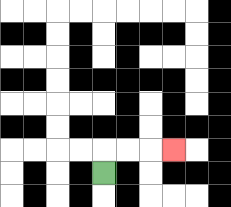{'start': '[4, 7]', 'end': '[7, 6]', 'path_directions': 'U,R,R,R', 'path_coordinates': '[[4, 7], [4, 6], [5, 6], [6, 6], [7, 6]]'}